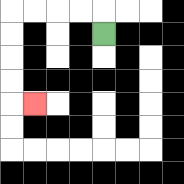{'start': '[4, 1]', 'end': '[1, 4]', 'path_directions': 'U,L,L,L,L,D,D,D,D,R', 'path_coordinates': '[[4, 1], [4, 0], [3, 0], [2, 0], [1, 0], [0, 0], [0, 1], [0, 2], [0, 3], [0, 4], [1, 4]]'}